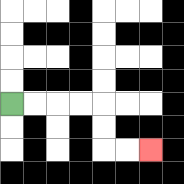{'start': '[0, 4]', 'end': '[6, 6]', 'path_directions': 'R,R,R,R,D,D,R,R', 'path_coordinates': '[[0, 4], [1, 4], [2, 4], [3, 4], [4, 4], [4, 5], [4, 6], [5, 6], [6, 6]]'}